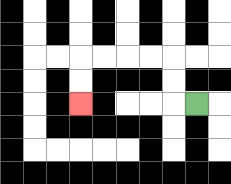{'start': '[8, 4]', 'end': '[3, 4]', 'path_directions': 'L,U,U,L,L,L,L,D,D', 'path_coordinates': '[[8, 4], [7, 4], [7, 3], [7, 2], [6, 2], [5, 2], [4, 2], [3, 2], [3, 3], [3, 4]]'}